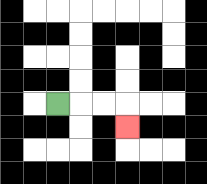{'start': '[2, 4]', 'end': '[5, 5]', 'path_directions': 'R,R,R,D', 'path_coordinates': '[[2, 4], [3, 4], [4, 4], [5, 4], [5, 5]]'}